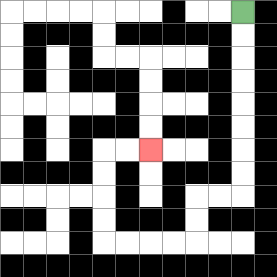{'start': '[10, 0]', 'end': '[6, 6]', 'path_directions': 'D,D,D,D,D,D,D,D,L,L,D,D,L,L,L,L,U,U,U,U,R,R', 'path_coordinates': '[[10, 0], [10, 1], [10, 2], [10, 3], [10, 4], [10, 5], [10, 6], [10, 7], [10, 8], [9, 8], [8, 8], [8, 9], [8, 10], [7, 10], [6, 10], [5, 10], [4, 10], [4, 9], [4, 8], [4, 7], [4, 6], [5, 6], [6, 6]]'}